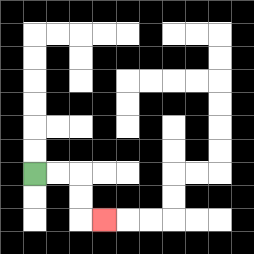{'start': '[1, 7]', 'end': '[4, 9]', 'path_directions': 'R,R,D,D,R', 'path_coordinates': '[[1, 7], [2, 7], [3, 7], [3, 8], [3, 9], [4, 9]]'}